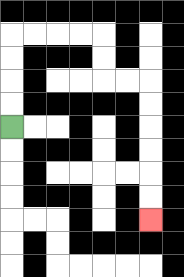{'start': '[0, 5]', 'end': '[6, 9]', 'path_directions': 'U,U,U,U,R,R,R,R,D,D,R,R,D,D,D,D,D,D', 'path_coordinates': '[[0, 5], [0, 4], [0, 3], [0, 2], [0, 1], [1, 1], [2, 1], [3, 1], [4, 1], [4, 2], [4, 3], [5, 3], [6, 3], [6, 4], [6, 5], [6, 6], [6, 7], [6, 8], [6, 9]]'}